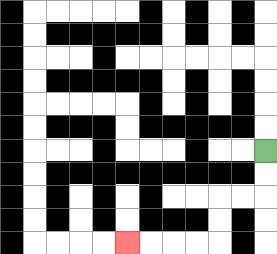{'start': '[11, 6]', 'end': '[5, 10]', 'path_directions': 'D,D,L,L,D,D,L,L,L,L', 'path_coordinates': '[[11, 6], [11, 7], [11, 8], [10, 8], [9, 8], [9, 9], [9, 10], [8, 10], [7, 10], [6, 10], [5, 10]]'}